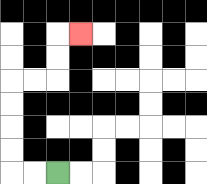{'start': '[2, 7]', 'end': '[3, 1]', 'path_directions': 'L,L,U,U,U,U,R,R,U,U,R', 'path_coordinates': '[[2, 7], [1, 7], [0, 7], [0, 6], [0, 5], [0, 4], [0, 3], [1, 3], [2, 3], [2, 2], [2, 1], [3, 1]]'}